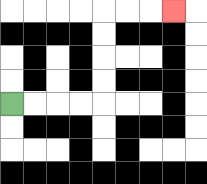{'start': '[0, 4]', 'end': '[7, 0]', 'path_directions': 'R,R,R,R,U,U,U,U,R,R,R', 'path_coordinates': '[[0, 4], [1, 4], [2, 4], [3, 4], [4, 4], [4, 3], [4, 2], [4, 1], [4, 0], [5, 0], [6, 0], [7, 0]]'}